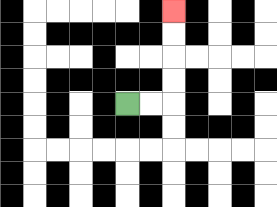{'start': '[5, 4]', 'end': '[7, 0]', 'path_directions': 'R,R,U,U,U,U', 'path_coordinates': '[[5, 4], [6, 4], [7, 4], [7, 3], [7, 2], [7, 1], [7, 0]]'}